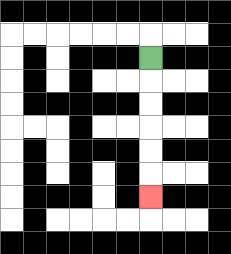{'start': '[6, 2]', 'end': '[6, 8]', 'path_directions': 'D,D,D,D,D,D', 'path_coordinates': '[[6, 2], [6, 3], [6, 4], [6, 5], [6, 6], [6, 7], [6, 8]]'}